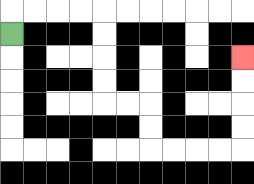{'start': '[0, 1]', 'end': '[10, 2]', 'path_directions': 'U,R,R,R,R,D,D,D,D,R,R,D,D,R,R,R,R,U,U,U,U', 'path_coordinates': '[[0, 1], [0, 0], [1, 0], [2, 0], [3, 0], [4, 0], [4, 1], [4, 2], [4, 3], [4, 4], [5, 4], [6, 4], [6, 5], [6, 6], [7, 6], [8, 6], [9, 6], [10, 6], [10, 5], [10, 4], [10, 3], [10, 2]]'}